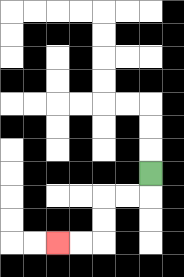{'start': '[6, 7]', 'end': '[2, 10]', 'path_directions': 'D,L,L,D,D,L,L', 'path_coordinates': '[[6, 7], [6, 8], [5, 8], [4, 8], [4, 9], [4, 10], [3, 10], [2, 10]]'}